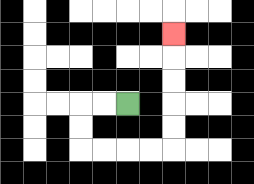{'start': '[5, 4]', 'end': '[7, 1]', 'path_directions': 'L,L,D,D,R,R,R,R,U,U,U,U,U', 'path_coordinates': '[[5, 4], [4, 4], [3, 4], [3, 5], [3, 6], [4, 6], [5, 6], [6, 6], [7, 6], [7, 5], [7, 4], [7, 3], [7, 2], [7, 1]]'}